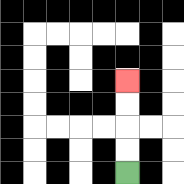{'start': '[5, 7]', 'end': '[5, 3]', 'path_directions': 'U,U,U,U', 'path_coordinates': '[[5, 7], [5, 6], [5, 5], [5, 4], [5, 3]]'}